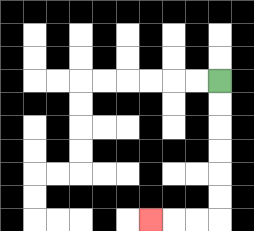{'start': '[9, 3]', 'end': '[6, 9]', 'path_directions': 'D,D,D,D,D,D,L,L,L', 'path_coordinates': '[[9, 3], [9, 4], [9, 5], [9, 6], [9, 7], [9, 8], [9, 9], [8, 9], [7, 9], [6, 9]]'}